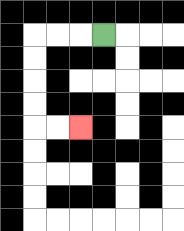{'start': '[4, 1]', 'end': '[3, 5]', 'path_directions': 'L,L,L,D,D,D,D,R,R', 'path_coordinates': '[[4, 1], [3, 1], [2, 1], [1, 1], [1, 2], [1, 3], [1, 4], [1, 5], [2, 5], [3, 5]]'}